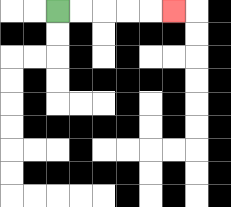{'start': '[2, 0]', 'end': '[7, 0]', 'path_directions': 'R,R,R,R,R', 'path_coordinates': '[[2, 0], [3, 0], [4, 0], [5, 0], [6, 0], [7, 0]]'}